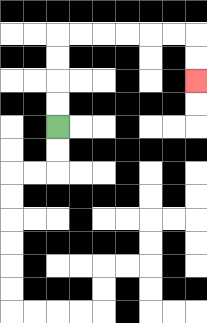{'start': '[2, 5]', 'end': '[8, 3]', 'path_directions': 'U,U,U,U,R,R,R,R,R,R,D,D', 'path_coordinates': '[[2, 5], [2, 4], [2, 3], [2, 2], [2, 1], [3, 1], [4, 1], [5, 1], [6, 1], [7, 1], [8, 1], [8, 2], [8, 3]]'}